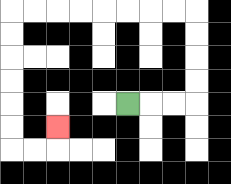{'start': '[5, 4]', 'end': '[2, 5]', 'path_directions': 'R,R,R,U,U,U,U,L,L,L,L,L,L,L,L,D,D,D,D,D,D,R,R,U', 'path_coordinates': '[[5, 4], [6, 4], [7, 4], [8, 4], [8, 3], [8, 2], [8, 1], [8, 0], [7, 0], [6, 0], [5, 0], [4, 0], [3, 0], [2, 0], [1, 0], [0, 0], [0, 1], [0, 2], [0, 3], [0, 4], [0, 5], [0, 6], [1, 6], [2, 6], [2, 5]]'}